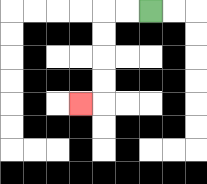{'start': '[6, 0]', 'end': '[3, 4]', 'path_directions': 'L,L,D,D,D,D,L', 'path_coordinates': '[[6, 0], [5, 0], [4, 0], [4, 1], [4, 2], [4, 3], [4, 4], [3, 4]]'}